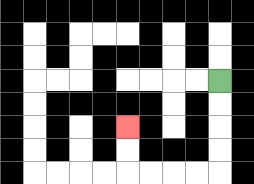{'start': '[9, 3]', 'end': '[5, 5]', 'path_directions': 'D,D,D,D,L,L,L,L,U,U', 'path_coordinates': '[[9, 3], [9, 4], [9, 5], [9, 6], [9, 7], [8, 7], [7, 7], [6, 7], [5, 7], [5, 6], [5, 5]]'}